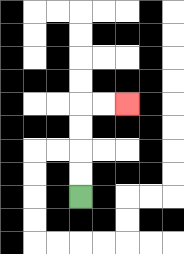{'start': '[3, 8]', 'end': '[5, 4]', 'path_directions': 'U,U,U,U,R,R', 'path_coordinates': '[[3, 8], [3, 7], [3, 6], [3, 5], [3, 4], [4, 4], [5, 4]]'}